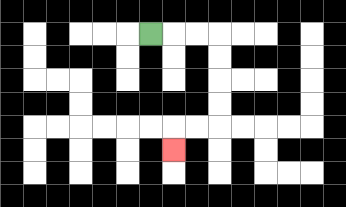{'start': '[6, 1]', 'end': '[7, 6]', 'path_directions': 'R,R,R,D,D,D,D,L,L,D', 'path_coordinates': '[[6, 1], [7, 1], [8, 1], [9, 1], [9, 2], [9, 3], [9, 4], [9, 5], [8, 5], [7, 5], [7, 6]]'}